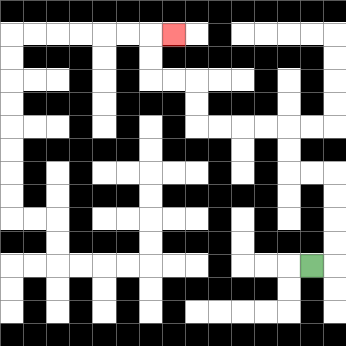{'start': '[13, 11]', 'end': '[7, 1]', 'path_directions': 'R,U,U,U,U,L,L,U,U,L,L,L,L,U,U,L,L,U,U,R', 'path_coordinates': '[[13, 11], [14, 11], [14, 10], [14, 9], [14, 8], [14, 7], [13, 7], [12, 7], [12, 6], [12, 5], [11, 5], [10, 5], [9, 5], [8, 5], [8, 4], [8, 3], [7, 3], [6, 3], [6, 2], [6, 1], [7, 1]]'}